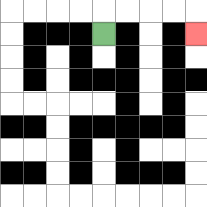{'start': '[4, 1]', 'end': '[8, 1]', 'path_directions': 'U,R,R,R,R,D', 'path_coordinates': '[[4, 1], [4, 0], [5, 0], [6, 0], [7, 0], [8, 0], [8, 1]]'}